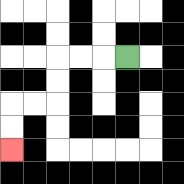{'start': '[5, 2]', 'end': '[0, 6]', 'path_directions': 'L,L,L,D,D,L,L,D,D', 'path_coordinates': '[[5, 2], [4, 2], [3, 2], [2, 2], [2, 3], [2, 4], [1, 4], [0, 4], [0, 5], [0, 6]]'}